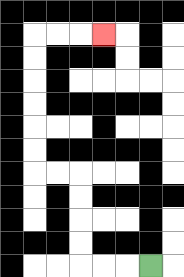{'start': '[6, 11]', 'end': '[4, 1]', 'path_directions': 'L,L,L,U,U,U,U,L,L,U,U,U,U,U,U,R,R,R', 'path_coordinates': '[[6, 11], [5, 11], [4, 11], [3, 11], [3, 10], [3, 9], [3, 8], [3, 7], [2, 7], [1, 7], [1, 6], [1, 5], [1, 4], [1, 3], [1, 2], [1, 1], [2, 1], [3, 1], [4, 1]]'}